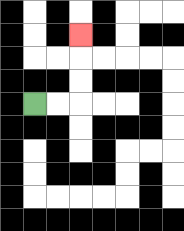{'start': '[1, 4]', 'end': '[3, 1]', 'path_directions': 'R,R,U,U,U', 'path_coordinates': '[[1, 4], [2, 4], [3, 4], [3, 3], [3, 2], [3, 1]]'}